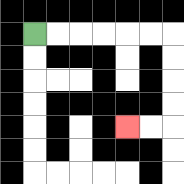{'start': '[1, 1]', 'end': '[5, 5]', 'path_directions': 'R,R,R,R,R,R,D,D,D,D,L,L', 'path_coordinates': '[[1, 1], [2, 1], [3, 1], [4, 1], [5, 1], [6, 1], [7, 1], [7, 2], [7, 3], [7, 4], [7, 5], [6, 5], [5, 5]]'}